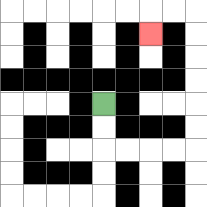{'start': '[4, 4]', 'end': '[6, 1]', 'path_directions': 'D,D,R,R,R,R,U,U,U,U,U,U,L,L,D', 'path_coordinates': '[[4, 4], [4, 5], [4, 6], [5, 6], [6, 6], [7, 6], [8, 6], [8, 5], [8, 4], [8, 3], [8, 2], [8, 1], [8, 0], [7, 0], [6, 0], [6, 1]]'}